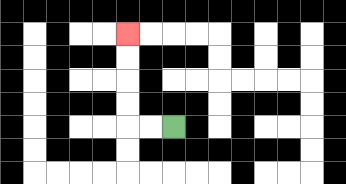{'start': '[7, 5]', 'end': '[5, 1]', 'path_directions': 'L,L,U,U,U,U', 'path_coordinates': '[[7, 5], [6, 5], [5, 5], [5, 4], [5, 3], [5, 2], [5, 1]]'}